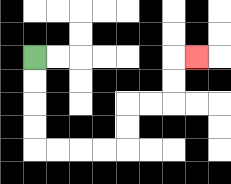{'start': '[1, 2]', 'end': '[8, 2]', 'path_directions': 'D,D,D,D,R,R,R,R,U,U,R,R,U,U,R', 'path_coordinates': '[[1, 2], [1, 3], [1, 4], [1, 5], [1, 6], [2, 6], [3, 6], [4, 6], [5, 6], [5, 5], [5, 4], [6, 4], [7, 4], [7, 3], [7, 2], [8, 2]]'}